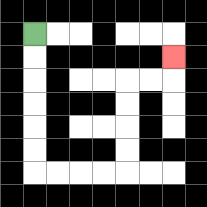{'start': '[1, 1]', 'end': '[7, 2]', 'path_directions': 'D,D,D,D,D,D,R,R,R,R,U,U,U,U,R,R,U', 'path_coordinates': '[[1, 1], [1, 2], [1, 3], [1, 4], [1, 5], [1, 6], [1, 7], [2, 7], [3, 7], [4, 7], [5, 7], [5, 6], [5, 5], [5, 4], [5, 3], [6, 3], [7, 3], [7, 2]]'}